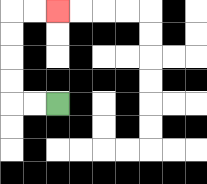{'start': '[2, 4]', 'end': '[2, 0]', 'path_directions': 'L,L,U,U,U,U,R,R', 'path_coordinates': '[[2, 4], [1, 4], [0, 4], [0, 3], [0, 2], [0, 1], [0, 0], [1, 0], [2, 0]]'}